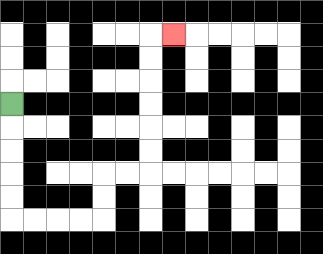{'start': '[0, 4]', 'end': '[7, 1]', 'path_directions': 'D,D,D,D,D,R,R,R,R,U,U,R,R,U,U,U,U,U,U,R', 'path_coordinates': '[[0, 4], [0, 5], [0, 6], [0, 7], [0, 8], [0, 9], [1, 9], [2, 9], [3, 9], [4, 9], [4, 8], [4, 7], [5, 7], [6, 7], [6, 6], [6, 5], [6, 4], [6, 3], [6, 2], [6, 1], [7, 1]]'}